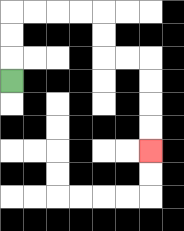{'start': '[0, 3]', 'end': '[6, 6]', 'path_directions': 'U,U,U,R,R,R,R,D,D,R,R,D,D,D,D', 'path_coordinates': '[[0, 3], [0, 2], [0, 1], [0, 0], [1, 0], [2, 0], [3, 0], [4, 0], [4, 1], [4, 2], [5, 2], [6, 2], [6, 3], [6, 4], [6, 5], [6, 6]]'}